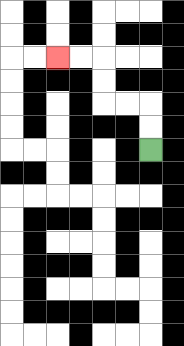{'start': '[6, 6]', 'end': '[2, 2]', 'path_directions': 'U,U,L,L,U,U,L,L', 'path_coordinates': '[[6, 6], [6, 5], [6, 4], [5, 4], [4, 4], [4, 3], [4, 2], [3, 2], [2, 2]]'}